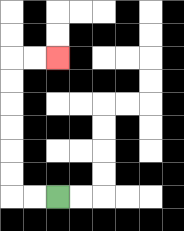{'start': '[2, 8]', 'end': '[2, 2]', 'path_directions': 'L,L,U,U,U,U,U,U,R,R', 'path_coordinates': '[[2, 8], [1, 8], [0, 8], [0, 7], [0, 6], [0, 5], [0, 4], [0, 3], [0, 2], [1, 2], [2, 2]]'}